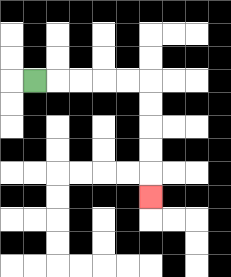{'start': '[1, 3]', 'end': '[6, 8]', 'path_directions': 'R,R,R,R,R,D,D,D,D,D', 'path_coordinates': '[[1, 3], [2, 3], [3, 3], [4, 3], [5, 3], [6, 3], [6, 4], [6, 5], [6, 6], [6, 7], [6, 8]]'}